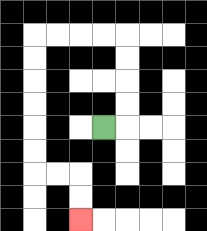{'start': '[4, 5]', 'end': '[3, 9]', 'path_directions': 'R,U,U,U,U,L,L,L,L,D,D,D,D,D,D,R,R,D,D', 'path_coordinates': '[[4, 5], [5, 5], [5, 4], [5, 3], [5, 2], [5, 1], [4, 1], [3, 1], [2, 1], [1, 1], [1, 2], [1, 3], [1, 4], [1, 5], [1, 6], [1, 7], [2, 7], [3, 7], [3, 8], [3, 9]]'}